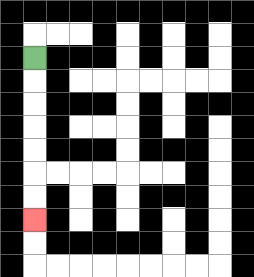{'start': '[1, 2]', 'end': '[1, 9]', 'path_directions': 'D,D,D,D,D,D,D', 'path_coordinates': '[[1, 2], [1, 3], [1, 4], [1, 5], [1, 6], [1, 7], [1, 8], [1, 9]]'}